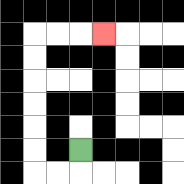{'start': '[3, 6]', 'end': '[4, 1]', 'path_directions': 'D,L,L,U,U,U,U,U,U,R,R,R', 'path_coordinates': '[[3, 6], [3, 7], [2, 7], [1, 7], [1, 6], [1, 5], [1, 4], [1, 3], [1, 2], [1, 1], [2, 1], [3, 1], [4, 1]]'}